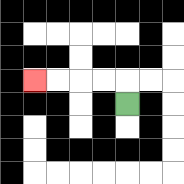{'start': '[5, 4]', 'end': '[1, 3]', 'path_directions': 'U,L,L,L,L', 'path_coordinates': '[[5, 4], [5, 3], [4, 3], [3, 3], [2, 3], [1, 3]]'}